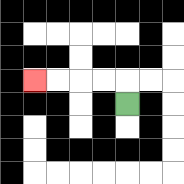{'start': '[5, 4]', 'end': '[1, 3]', 'path_directions': 'U,L,L,L,L', 'path_coordinates': '[[5, 4], [5, 3], [4, 3], [3, 3], [2, 3], [1, 3]]'}